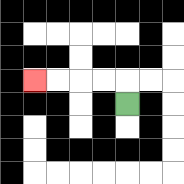{'start': '[5, 4]', 'end': '[1, 3]', 'path_directions': 'U,L,L,L,L', 'path_coordinates': '[[5, 4], [5, 3], [4, 3], [3, 3], [2, 3], [1, 3]]'}